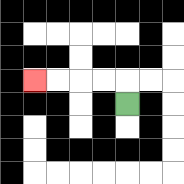{'start': '[5, 4]', 'end': '[1, 3]', 'path_directions': 'U,L,L,L,L', 'path_coordinates': '[[5, 4], [5, 3], [4, 3], [3, 3], [2, 3], [1, 3]]'}